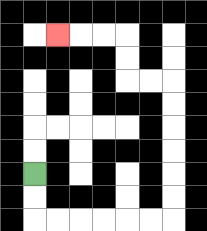{'start': '[1, 7]', 'end': '[2, 1]', 'path_directions': 'D,D,R,R,R,R,R,R,U,U,U,U,U,U,L,L,U,U,L,L,L', 'path_coordinates': '[[1, 7], [1, 8], [1, 9], [2, 9], [3, 9], [4, 9], [5, 9], [6, 9], [7, 9], [7, 8], [7, 7], [7, 6], [7, 5], [7, 4], [7, 3], [6, 3], [5, 3], [5, 2], [5, 1], [4, 1], [3, 1], [2, 1]]'}